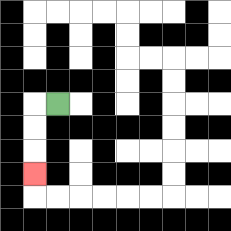{'start': '[2, 4]', 'end': '[1, 7]', 'path_directions': 'L,D,D,D', 'path_coordinates': '[[2, 4], [1, 4], [1, 5], [1, 6], [1, 7]]'}